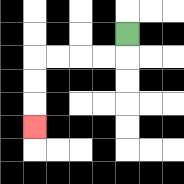{'start': '[5, 1]', 'end': '[1, 5]', 'path_directions': 'D,L,L,L,L,D,D,D', 'path_coordinates': '[[5, 1], [5, 2], [4, 2], [3, 2], [2, 2], [1, 2], [1, 3], [1, 4], [1, 5]]'}